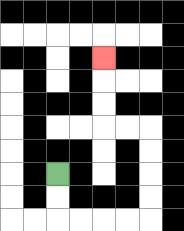{'start': '[2, 7]', 'end': '[4, 2]', 'path_directions': 'D,D,R,R,R,R,U,U,U,U,L,L,U,U,U', 'path_coordinates': '[[2, 7], [2, 8], [2, 9], [3, 9], [4, 9], [5, 9], [6, 9], [6, 8], [6, 7], [6, 6], [6, 5], [5, 5], [4, 5], [4, 4], [4, 3], [4, 2]]'}